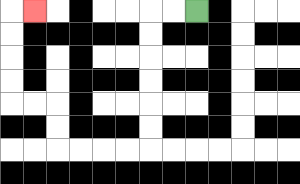{'start': '[8, 0]', 'end': '[1, 0]', 'path_directions': 'L,L,D,D,D,D,D,D,L,L,L,L,U,U,L,L,U,U,U,U,R', 'path_coordinates': '[[8, 0], [7, 0], [6, 0], [6, 1], [6, 2], [6, 3], [6, 4], [6, 5], [6, 6], [5, 6], [4, 6], [3, 6], [2, 6], [2, 5], [2, 4], [1, 4], [0, 4], [0, 3], [0, 2], [0, 1], [0, 0], [1, 0]]'}